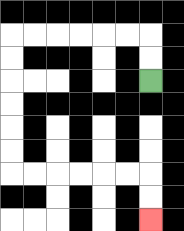{'start': '[6, 3]', 'end': '[6, 9]', 'path_directions': 'U,U,L,L,L,L,L,L,D,D,D,D,D,D,R,R,R,R,R,R,D,D', 'path_coordinates': '[[6, 3], [6, 2], [6, 1], [5, 1], [4, 1], [3, 1], [2, 1], [1, 1], [0, 1], [0, 2], [0, 3], [0, 4], [0, 5], [0, 6], [0, 7], [1, 7], [2, 7], [3, 7], [4, 7], [5, 7], [6, 7], [6, 8], [6, 9]]'}